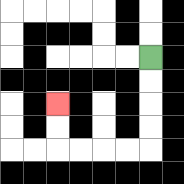{'start': '[6, 2]', 'end': '[2, 4]', 'path_directions': 'D,D,D,D,L,L,L,L,U,U', 'path_coordinates': '[[6, 2], [6, 3], [6, 4], [6, 5], [6, 6], [5, 6], [4, 6], [3, 6], [2, 6], [2, 5], [2, 4]]'}